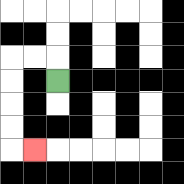{'start': '[2, 3]', 'end': '[1, 6]', 'path_directions': 'U,L,L,D,D,D,D,R', 'path_coordinates': '[[2, 3], [2, 2], [1, 2], [0, 2], [0, 3], [0, 4], [0, 5], [0, 6], [1, 6]]'}